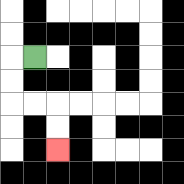{'start': '[1, 2]', 'end': '[2, 6]', 'path_directions': 'L,D,D,R,R,D,D', 'path_coordinates': '[[1, 2], [0, 2], [0, 3], [0, 4], [1, 4], [2, 4], [2, 5], [2, 6]]'}